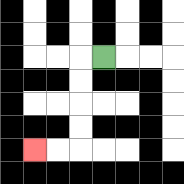{'start': '[4, 2]', 'end': '[1, 6]', 'path_directions': 'L,D,D,D,D,L,L', 'path_coordinates': '[[4, 2], [3, 2], [3, 3], [3, 4], [3, 5], [3, 6], [2, 6], [1, 6]]'}